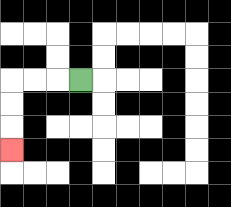{'start': '[3, 3]', 'end': '[0, 6]', 'path_directions': 'L,L,L,D,D,D', 'path_coordinates': '[[3, 3], [2, 3], [1, 3], [0, 3], [0, 4], [0, 5], [0, 6]]'}